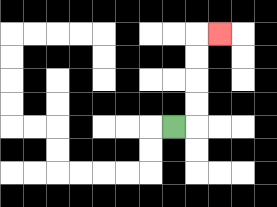{'start': '[7, 5]', 'end': '[9, 1]', 'path_directions': 'R,U,U,U,U,R', 'path_coordinates': '[[7, 5], [8, 5], [8, 4], [8, 3], [8, 2], [8, 1], [9, 1]]'}